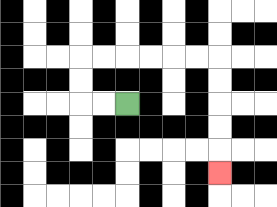{'start': '[5, 4]', 'end': '[9, 7]', 'path_directions': 'L,L,U,U,R,R,R,R,R,R,D,D,D,D,D', 'path_coordinates': '[[5, 4], [4, 4], [3, 4], [3, 3], [3, 2], [4, 2], [5, 2], [6, 2], [7, 2], [8, 2], [9, 2], [9, 3], [9, 4], [9, 5], [9, 6], [9, 7]]'}